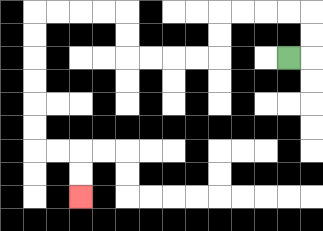{'start': '[12, 2]', 'end': '[3, 8]', 'path_directions': 'R,U,U,L,L,L,L,D,D,L,L,L,L,U,U,L,L,L,L,D,D,D,D,D,D,R,R,D,D', 'path_coordinates': '[[12, 2], [13, 2], [13, 1], [13, 0], [12, 0], [11, 0], [10, 0], [9, 0], [9, 1], [9, 2], [8, 2], [7, 2], [6, 2], [5, 2], [5, 1], [5, 0], [4, 0], [3, 0], [2, 0], [1, 0], [1, 1], [1, 2], [1, 3], [1, 4], [1, 5], [1, 6], [2, 6], [3, 6], [3, 7], [3, 8]]'}